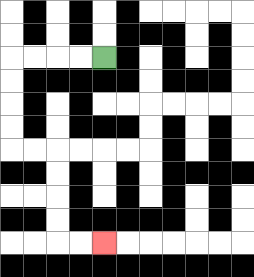{'start': '[4, 2]', 'end': '[4, 10]', 'path_directions': 'L,L,L,L,D,D,D,D,R,R,D,D,D,D,R,R', 'path_coordinates': '[[4, 2], [3, 2], [2, 2], [1, 2], [0, 2], [0, 3], [0, 4], [0, 5], [0, 6], [1, 6], [2, 6], [2, 7], [2, 8], [2, 9], [2, 10], [3, 10], [4, 10]]'}